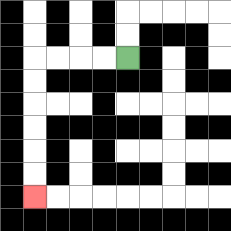{'start': '[5, 2]', 'end': '[1, 8]', 'path_directions': 'L,L,L,L,D,D,D,D,D,D', 'path_coordinates': '[[5, 2], [4, 2], [3, 2], [2, 2], [1, 2], [1, 3], [1, 4], [1, 5], [1, 6], [1, 7], [1, 8]]'}